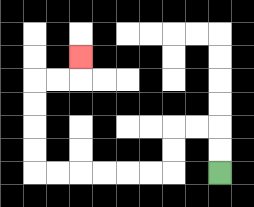{'start': '[9, 7]', 'end': '[3, 2]', 'path_directions': 'U,U,L,L,D,D,L,L,L,L,L,L,U,U,U,U,R,R,U', 'path_coordinates': '[[9, 7], [9, 6], [9, 5], [8, 5], [7, 5], [7, 6], [7, 7], [6, 7], [5, 7], [4, 7], [3, 7], [2, 7], [1, 7], [1, 6], [1, 5], [1, 4], [1, 3], [2, 3], [3, 3], [3, 2]]'}